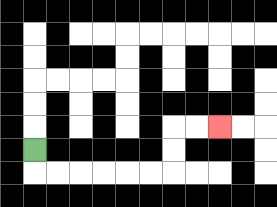{'start': '[1, 6]', 'end': '[9, 5]', 'path_directions': 'D,R,R,R,R,R,R,U,U,R,R', 'path_coordinates': '[[1, 6], [1, 7], [2, 7], [3, 7], [4, 7], [5, 7], [6, 7], [7, 7], [7, 6], [7, 5], [8, 5], [9, 5]]'}